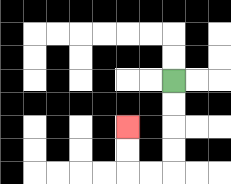{'start': '[7, 3]', 'end': '[5, 5]', 'path_directions': 'D,D,D,D,L,L,U,U', 'path_coordinates': '[[7, 3], [7, 4], [7, 5], [7, 6], [7, 7], [6, 7], [5, 7], [5, 6], [5, 5]]'}